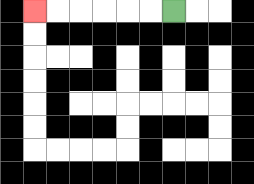{'start': '[7, 0]', 'end': '[1, 0]', 'path_directions': 'L,L,L,L,L,L', 'path_coordinates': '[[7, 0], [6, 0], [5, 0], [4, 0], [3, 0], [2, 0], [1, 0]]'}